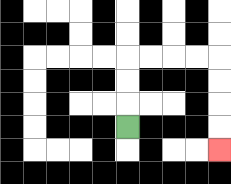{'start': '[5, 5]', 'end': '[9, 6]', 'path_directions': 'U,U,U,R,R,R,R,D,D,D,D', 'path_coordinates': '[[5, 5], [5, 4], [5, 3], [5, 2], [6, 2], [7, 2], [8, 2], [9, 2], [9, 3], [9, 4], [9, 5], [9, 6]]'}